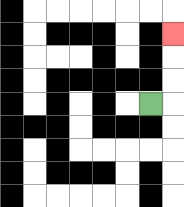{'start': '[6, 4]', 'end': '[7, 1]', 'path_directions': 'R,U,U,U', 'path_coordinates': '[[6, 4], [7, 4], [7, 3], [7, 2], [7, 1]]'}